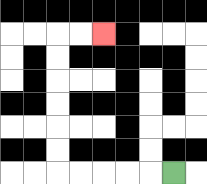{'start': '[7, 7]', 'end': '[4, 1]', 'path_directions': 'L,L,L,L,L,U,U,U,U,U,U,R,R', 'path_coordinates': '[[7, 7], [6, 7], [5, 7], [4, 7], [3, 7], [2, 7], [2, 6], [2, 5], [2, 4], [2, 3], [2, 2], [2, 1], [3, 1], [4, 1]]'}